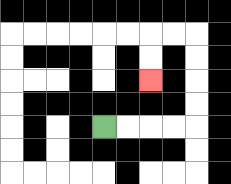{'start': '[4, 5]', 'end': '[6, 3]', 'path_directions': 'R,R,R,R,U,U,U,U,L,L,D,D', 'path_coordinates': '[[4, 5], [5, 5], [6, 5], [7, 5], [8, 5], [8, 4], [8, 3], [8, 2], [8, 1], [7, 1], [6, 1], [6, 2], [6, 3]]'}